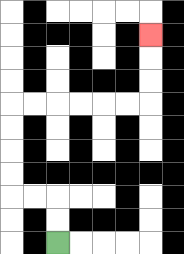{'start': '[2, 10]', 'end': '[6, 1]', 'path_directions': 'U,U,L,L,U,U,U,U,R,R,R,R,R,R,U,U,U', 'path_coordinates': '[[2, 10], [2, 9], [2, 8], [1, 8], [0, 8], [0, 7], [0, 6], [0, 5], [0, 4], [1, 4], [2, 4], [3, 4], [4, 4], [5, 4], [6, 4], [6, 3], [6, 2], [6, 1]]'}